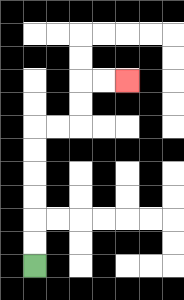{'start': '[1, 11]', 'end': '[5, 3]', 'path_directions': 'U,U,U,U,U,U,R,R,U,U,R,R', 'path_coordinates': '[[1, 11], [1, 10], [1, 9], [1, 8], [1, 7], [1, 6], [1, 5], [2, 5], [3, 5], [3, 4], [3, 3], [4, 3], [5, 3]]'}